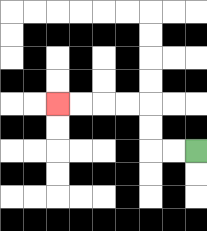{'start': '[8, 6]', 'end': '[2, 4]', 'path_directions': 'L,L,U,U,L,L,L,L', 'path_coordinates': '[[8, 6], [7, 6], [6, 6], [6, 5], [6, 4], [5, 4], [4, 4], [3, 4], [2, 4]]'}